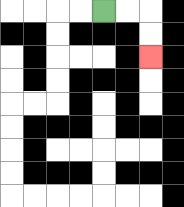{'start': '[4, 0]', 'end': '[6, 2]', 'path_directions': 'R,R,D,D', 'path_coordinates': '[[4, 0], [5, 0], [6, 0], [6, 1], [6, 2]]'}